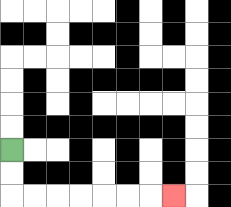{'start': '[0, 6]', 'end': '[7, 8]', 'path_directions': 'D,D,R,R,R,R,R,R,R', 'path_coordinates': '[[0, 6], [0, 7], [0, 8], [1, 8], [2, 8], [3, 8], [4, 8], [5, 8], [6, 8], [7, 8]]'}